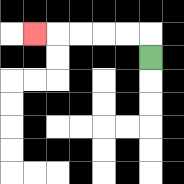{'start': '[6, 2]', 'end': '[1, 1]', 'path_directions': 'U,L,L,L,L,L', 'path_coordinates': '[[6, 2], [6, 1], [5, 1], [4, 1], [3, 1], [2, 1], [1, 1]]'}